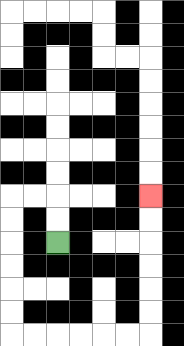{'start': '[2, 10]', 'end': '[6, 8]', 'path_directions': 'U,U,L,L,D,D,D,D,D,D,R,R,R,R,R,R,U,U,U,U,U,U', 'path_coordinates': '[[2, 10], [2, 9], [2, 8], [1, 8], [0, 8], [0, 9], [0, 10], [0, 11], [0, 12], [0, 13], [0, 14], [1, 14], [2, 14], [3, 14], [4, 14], [5, 14], [6, 14], [6, 13], [6, 12], [6, 11], [6, 10], [6, 9], [6, 8]]'}